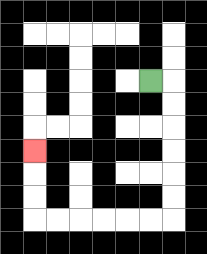{'start': '[6, 3]', 'end': '[1, 6]', 'path_directions': 'R,D,D,D,D,D,D,L,L,L,L,L,L,U,U,U', 'path_coordinates': '[[6, 3], [7, 3], [7, 4], [7, 5], [7, 6], [7, 7], [7, 8], [7, 9], [6, 9], [5, 9], [4, 9], [3, 9], [2, 9], [1, 9], [1, 8], [1, 7], [1, 6]]'}